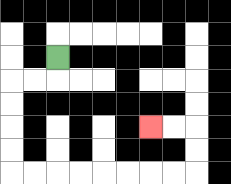{'start': '[2, 2]', 'end': '[6, 5]', 'path_directions': 'D,L,L,D,D,D,D,R,R,R,R,R,R,R,R,U,U,L,L', 'path_coordinates': '[[2, 2], [2, 3], [1, 3], [0, 3], [0, 4], [0, 5], [0, 6], [0, 7], [1, 7], [2, 7], [3, 7], [4, 7], [5, 7], [6, 7], [7, 7], [8, 7], [8, 6], [8, 5], [7, 5], [6, 5]]'}